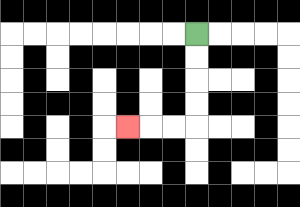{'start': '[8, 1]', 'end': '[5, 5]', 'path_directions': 'D,D,D,D,L,L,L', 'path_coordinates': '[[8, 1], [8, 2], [8, 3], [8, 4], [8, 5], [7, 5], [6, 5], [5, 5]]'}